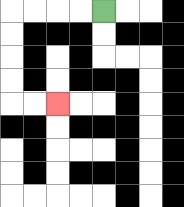{'start': '[4, 0]', 'end': '[2, 4]', 'path_directions': 'L,L,L,L,D,D,D,D,R,R', 'path_coordinates': '[[4, 0], [3, 0], [2, 0], [1, 0], [0, 0], [0, 1], [0, 2], [0, 3], [0, 4], [1, 4], [2, 4]]'}